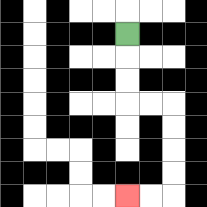{'start': '[5, 1]', 'end': '[5, 8]', 'path_directions': 'D,D,D,R,R,D,D,D,D,L,L', 'path_coordinates': '[[5, 1], [5, 2], [5, 3], [5, 4], [6, 4], [7, 4], [7, 5], [7, 6], [7, 7], [7, 8], [6, 8], [5, 8]]'}